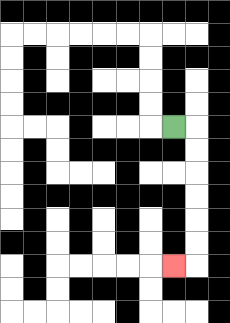{'start': '[7, 5]', 'end': '[7, 11]', 'path_directions': 'R,D,D,D,D,D,D,L', 'path_coordinates': '[[7, 5], [8, 5], [8, 6], [8, 7], [8, 8], [8, 9], [8, 10], [8, 11], [7, 11]]'}